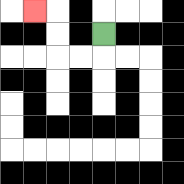{'start': '[4, 1]', 'end': '[1, 0]', 'path_directions': 'D,L,L,U,U,L', 'path_coordinates': '[[4, 1], [4, 2], [3, 2], [2, 2], [2, 1], [2, 0], [1, 0]]'}